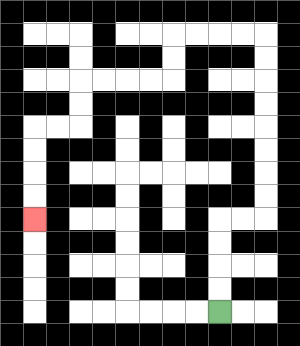{'start': '[9, 13]', 'end': '[1, 9]', 'path_directions': 'U,U,U,U,R,R,U,U,U,U,U,U,U,U,L,L,L,L,D,D,L,L,L,L,D,D,L,L,D,D,D,D', 'path_coordinates': '[[9, 13], [9, 12], [9, 11], [9, 10], [9, 9], [10, 9], [11, 9], [11, 8], [11, 7], [11, 6], [11, 5], [11, 4], [11, 3], [11, 2], [11, 1], [10, 1], [9, 1], [8, 1], [7, 1], [7, 2], [7, 3], [6, 3], [5, 3], [4, 3], [3, 3], [3, 4], [3, 5], [2, 5], [1, 5], [1, 6], [1, 7], [1, 8], [1, 9]]'}